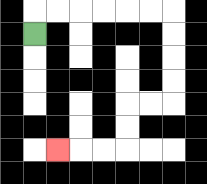{'start': '[1, 1]', 'end': '[2, 6]', 'path_directions': 'U,R,R,R,R,R,R,D,D,D,D,L,L,D,D,L,L,L', 'path_coordinates': '[[1, 1], [1, 0], [2, 0], [3, 0], [4, 0], [5, 0], [6, 0], [7, 0], [7, 1], [7, 2], [7, 3], [7, 4], [6, 4], [5, 4], [5, 5], [5, 6], [4, 6], [3, 6], [2, 6]]'}